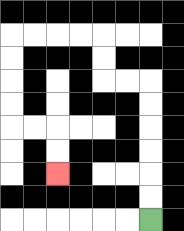{'start': '[6, 9]', 'end': '[2, 7]', 'path_directions': 'U,U,U,U,U,U,L,L,U,U,L,L,L,L,D,D,D,D,R,R,D,D', 'path_coordinates': '[[6, 9], [6, 8], [6, 7], [6, 6], [6, 5], [6, 4], [6, 3], [5, 3], [4, 3], [4, 2], [4, 1], [3, 1], [2, 1], [1, 1], [0, 1], [0, 2], [0, 3], [0, 4], [0, 5], [1, 5], [2, 5], [2, 6], [2, 7]]'}